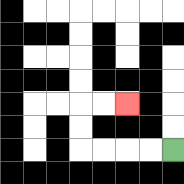{'start': '[7, 6]', 'end': '[5, 4]', 'path_directions': 'L,L,L,L,U,U,R,R', 'path_coordinates': '[[7, 6], [6, 6], [5, 6], [4, 6], [3, 6], [3, 5], [3, 4], [4, 4], [5, 4]]'}